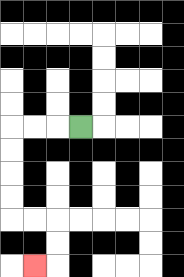{'start': '[3, 5]', 'end': '[1, 11]', 'path_directions': 'L,L,L,D,D,D,D,R,R,D,D,L', 'path_coordinates': '[[3, 5], [2, 5], [1, 5], [0, 5], [0, 6], [0, 7], [0, 8], [0, 9], [1, 9], [2, 9], [2, 10], [2, 11], [1, 11]]'}